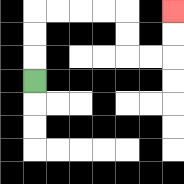{'start': '[1, 3]', 'end': '[7, 0]', 'path_directions': 'U,U,U,R,R,R,R,D,D,R,R,U,U', 'path_coordinates': '[[1, 3], [1, 2], [1, 1], [1, 0], [2, 0], [3, 0], [4, 0], [5, 0], [5, 1], [5, 2], [6, 2], [7, 2], [7, 1], [7, 0]]'}